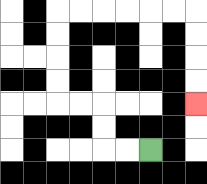{'start': '[6, 6]', 'end': '[8, 4]', 'path_directions': 'L,L,U,U,L,L,U,U,U,U,R,R,R,R,R,R,D,D,D,D', 'path_coordinates': '[[6, 6], [5, 6], [4, 6], [4, 5], [4, 4], [3, 4], [2, 4], [2, 3], [2, 2], [2, 1], [2, 0], [3, 0], [4, 0], [5, 0], [6, 0], [7, 0], [8, 0], [8, 1], [8, 2], [8, 3], [8, 4]]'}